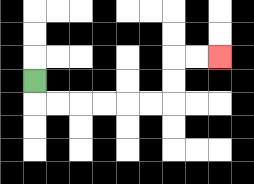{'start': '[1, 3]', 'end': '[9, 2]', 'path_directions': 'D,R,R,R,R,R,R,U,U,R,R', 'path_coordinates': '[[1, 3], [1, 4], [2, 4], [3, 4], [4, 4], [5, 4], [6, 4], [7, 4], [7, 3], [7, 2], [8, 2], [9, 2]]'}